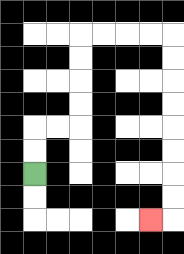{'start': '[1, 7]', 'end': '[6, 9]', 'path_directions': 'U,U,R,R,U,U,U,U,R,R,R,R,D,D,D,D,D,D,D,D,L', 'path_coordinates': '[[1, 7], [1, 6], [1, 5], [2, 5], [3, 5], [3, 4], [3, 3], [3, 2], [3, 1], [4, 1], [5, 1], [6, 1], [7, 1], [7, 2], [7, 3], [7, 4], [7, 5], [7, 6], [7, 7], [7, 8], [7, 9], [6, 9]]'}